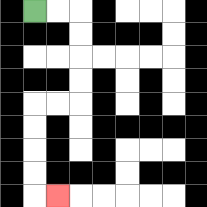{'start': '[1, 0]', 'end': '[2, 8]', 'path_directions': 'R,R,D,D,D,D,L,L,D,D,D,D,R', 'path_coordinates': '[[1, 0], [2, 0], [3, 0], [3, 1], [3, 2], [3, 3], [3, 4], [2, 4], [1, 4], [1, 5], [1, 6], [1, 7], [1, 8], [2, 8]]'}